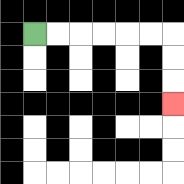{'start': '[1, 1]', 'end': '[7, 4]', 'path_directions': 'R,R,R,R,R,R,D,D,D', 'path_coordinates': '[[1, 1], [2, 1], [3, 1], [4, 1], [5, 1], [6, 1], [7, 1], [7, 2], [7, 3], [7, 4]]'}